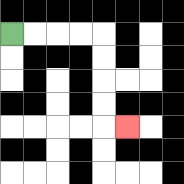{'start': '[0, 1]', 'end': '[5, 5]', 'path_directions': 'R,R,R,R,D,D,D,D,R', 'path_coordinates': '[[0, 1], [1, 1], [2, 1], [3, 1], [4, 1], [4, 2], [4, 3], [4, 4], [4, 5], [5, 5]]'}